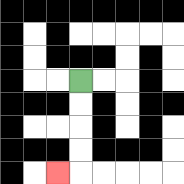{'start': '[3, 3]', 'end': '[2, 7]', 'path_directions': 'D,D,D,D,L', 'path_coordinates': '[[3, 3], [3, 4], [3, 5], [3, 6], [3, 7], [2, 7]]'}